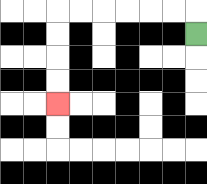{'start': '[8, 1]', 'end': '[2, 4]', 'path_directions': 'U,L,L,L,L,L,L,D,D,D,D', 'path_coordinates': '[[8, 1], [8, 0], [7, 0], [6, 0], [5, 0], [4, 0], [3, 0], [2, 0], [2, 1], [2, 2], [2, 3], [2, 4]]'}